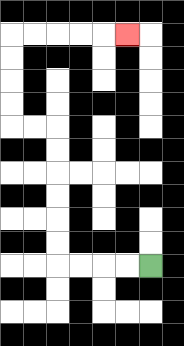{'start': '[6, 11]', 'end': '[5, 1]', 'path_directions': 'L,L,L,L,U,U,U,U,U,U,L,L,U,U,U,U,R,R,R,R,R', 'path_coordinates': '[[6, 11], [5, 11], [4, 11], [3, 11], [2, 11], [2, 10], [2, 9], [2, 8], [2, 7], [2, 6], [2, 5], [1, 5], [0, 5], [0, 4], [0, 3], [0, 2], [0, 1], [1, 1], [2, 1], [3, 1], [4, 1], [5, 1]]'}